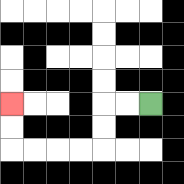{'start': '[6, 4]', 'end': '[0, 4]', 'path_directions': 'L,L,D,D,L,L,L,L,U,U', 'path_coordinates': '[[6, 4], [5, 4], [4, 4], [4, 5], [4, 6], [3, 6], [2, 6], [1, 6], [0, 6], [0, 5], [0, 4]]'}